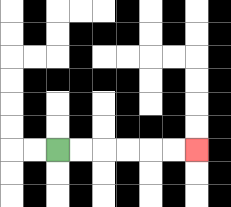{'start': '[2, 6]', 'end': '[8, 6]', 'path_directions': 'R,R,R,R,R,R', 'path_coordinates': '[[2, 6], [3, 6], [4, 6], [5, 6], [6, 6], [7, 6], [8, 6]]'}